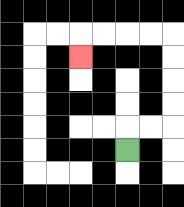{'start': '[5, 6]', 'end': '[3, 2]', 'path_directions': 'U,R,R,U,U,U,U,L,L,L,L,D', 'path_coordinates': '[[5, 6], [5, 5], [6, 5], [7, 5], [7, 4], [7, 3], [7, 2], [7, 1], [6, 1], [5, 1], [4, 1], [3, 1], [3, 2]]'}